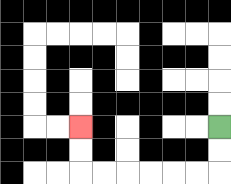{'start': '[9, 5]', 'end': '[3, 5]', 'path_directions': 'D,D,L,L,L,L,L,L,U,U', 'path_coordinates': '[[9, 5], [9, 6], [9, 7], [8, 7], [7, 7], [6, 7], [5, 7], [4, 7], [3, 7], [3, 6], [3, 5]]'}